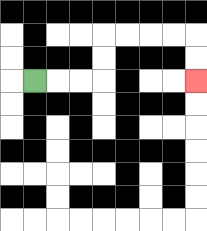{'start': '[1, 3]', 'end': '[8, 3]', 'path_directions': 'R,R,R,U,U,R,R,R,R,D,D', 'path_coordinates': '[[1, 3], [2, 3], [3, 3], [4, 3], [4, 2], [4, 1], [5, 1], [6, 1], [7, 1], [8, 1], [8, 2], [8, 3]]'}